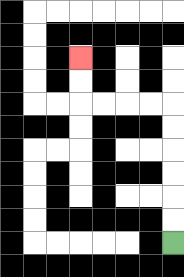{'start': '[7, 10]', 'end': '[3, 2]', 'path_directions': 'U,U,U,U,U,U,L,L,L,L,U,U', 'path_coordinates': '[[7, 10], [7, 9], [7, 8], [7, 7], [7, 6], [7, 5], [7, 4], [6, 4], [5, 4], [4, 4], [3, 4], [3, 3], [3, 2]]'}